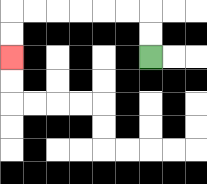{'start': '[6, 2]', 'end': '[0, 2]', 'path_directions': 'U,U,L,L,L,L,L,L,D,D', 'path_coordinates': '[[6, 2], [6, 1], [6, 0], [5, 0], [4, 0], [3, 0], [2, 0], [1, 0], [0, 0], [0, 1], [0, 2]]'}